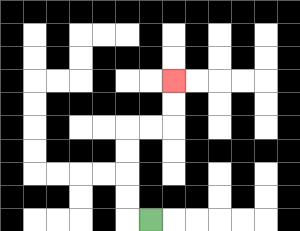{'start': '[6, 9]', 'end': '[7, 3]', 'path_directions': 'L,U,U,U,U,R,R,U,U', 'path_coordinates': '[[6, 9], [5, 9], [5, 8], [5, 7], [5, 6], [5, 5], [6, 5], [7, 5], [7, 4], [7, 3]]'}